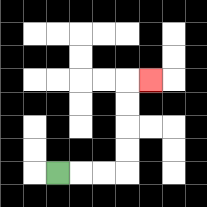{'start': '[2, 7]', 'end': '[6, 3]', 'path_directions': 'R,R,R,U,U,U,U,R', 'path_coordinates': '[[2, 7], [3, 7], [4, 7], [5, 7], [5, 6], [5, 5], [5, 4], [5, 3], [6, 3]]'}